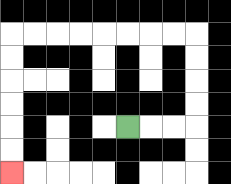{'start': '[5, 5]', 'end': '[0, 7]', 'path_directions': 'R,R,R,U,U,U,U,L,L,L,L,L,L,L,L,D,D,D,D,D,D', 'path_coordinates': '[[5, 5], [6, 5], [7, 5], [8, 5], [8, 4], [8, 3], [8, 2], [8, 1], [7, 1], [6, 1], [5, 1], [4, 1], [3, 1], [2, 1], [1, 1], [0, 1], [0, 2], [0, 3], [0, 4], [0, 5], [0, 6], [0, 7]]'}